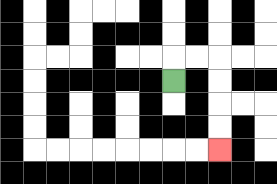{'start': '[7, 3]', 'end': '[9, 6]', 'path_directions': 'U,R,R,D,D,D,D', 'path_coordinates': '[[7, 3], [7, 2], [8, 2], [9, 2], [9, 3], [9, 4], [9, 5], [9, 6]]'}